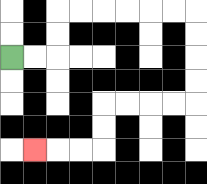{'start': '[0, 2]', 'end': '[1, 6]', 'path_directions': 'R,R,U,U,R,R,R,R,R,R,D,D,D,D,L,L,L,L,D,D,L,L,L', 'path_coordinates': '[[0, 2], [1, 2], [2, 2], [2, 1], [2, 0], [3, 0], [4, 0], [5, 0], [6, 0], [7, 0], [8, 0], [8, 1], [8, 2], [8, 3], [8, 4], [7, 4], [6, 4], [5, 4], [4, 4], [4, 5], [4, 6], [3, 6], [2, 6], [1, 6]]'}